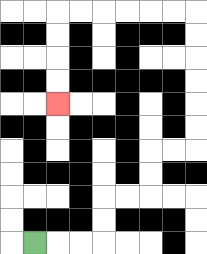{'start': '[1, 10]', 'end': '[2, 4]', 'path_directions': 'R,R,R,U,U,R,R,U,U,R,R,U,U,U,U,U,U,L,L,L,L,L,L,D,D,D,D', 'path_coordinates': '[[1, 10], [2, 10], [3, 10], [4, 10], [4, 9], [4, 8], [5, 8], [6, 8], [6, 7], [6, 6], [7, 6], [8, 6], [8, 5], [8, 4], [8, 3], [8, 2], [8, 1], [8, 0], [7, 0], [6, 0], [5, 0], [4, 0], [3, 0], [2, 0], [2, 1], [2, 2], [2, 3], [2, 4]]'}